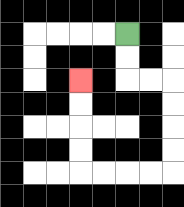{'start': '[5, 1]', 'end': '[3, 3]', 'path_directions': 'D,D,R,R,D,D,D,D,L,L,L,L,U,U,U,U', 'path_coordinates': '[[5, 1], [5, 2], [5, 3], [6, 3], [7, 3], [7, 4], [7, 5], [7, 6], [7, 7], [6, 7], [5, 7], [4, 7], [3, 7], [3, 6], [3, 5], [3, 4], [3, 3]]'}